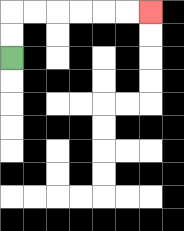{'start': '[0, 2]', 'end': '[6, 0]', 'path_directions': 'U,U,R,R,R,R,R,R', 'path_coordinates': '[[0, 2], [0, 1], [0, 0], [1, 0], [2, 0], [3, 0], [4, 0], [5, 0], [6, 0]]'}